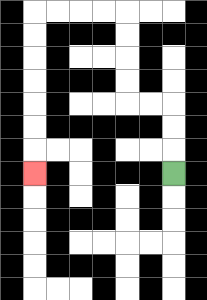{'start': '[7, 7]', 'end': '[1, 7]', 'path_directions': 'U,U,U,L,L,U,U,U,U,L,L,L,L,D,D,D,D,D,D,D', 'path_coordinates': '[[7, 7], [7, 6], [7, 5], [7, 4], [6, 4], [5, 4], [5, 3], [5, 2], [5, 1], [5, 0], [4, 0], [3, 0], [2, 0], [1, 0], [1, 1], [1, 2], [1, 3], [1, 4], [1, 5], [1, 6], [1, 7]]'}